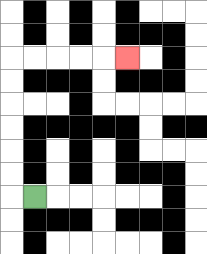{'start': '[1, 8]', 'end': '[5, 2]', 'path_directions': 'L,U,U,U,U,U,U,R,R,R,R,R', 'path_coordinates': '[[1, 8], [0, 8], [0, 7], [0, 6], [0, 5], [0, 4], [0, 3], [0, 2], [1, 2], [2, 2], [3, 2], [4, 2], [5, 2]]'}